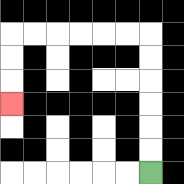{'start': '[6, 7]', 'end': '[0, 4]', 'path_directions': 'U,U,U,U,U,U,L,L,L,L,L,L,D,D,D', 'path_coordinates': '[[6, 7], [6, 6], [6, 5], [6, 4], [6, 3], [6, 2], [6, 1], [5, 1], [4, 1], [3, 1], [2, 1], [1, 1], [0, 1], [0, 2], [0, 3], [0, 4]]'}